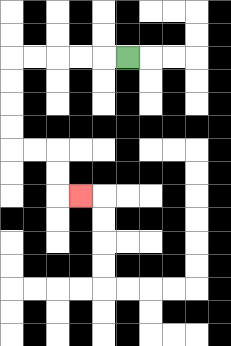{'start': '[5, 2]', 'end': '[3, 8]', 'path_directions': 'L,L,L,L,L,D,D,D,D,R,R,D,D,R', 'path_coordinates': '[[5, 2], [4, 2], [3, 2], [2, 2], [1, 2], [0, 2], [0, 3], [0, 4], [0, 5], [0, 6], [1, 6], [2, 6], [2, 7], [2, 8], [3, 8]]'}